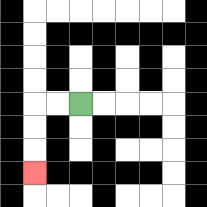{'start': '[3, 4]', 'end': '[1, 7]', 'path_directions': 'L,L,D,D,D', 'path_coordinates': '[[3, 4], [2, 4], [1, 4], [1, 5], [1, 6], [1, 7]]'}